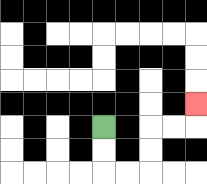{'start': '[4, 5]', 'end': '[8, 4]', 'path_directions': 'D,D,R,R,U,U,R,R,U', 'path_coordinates': '[[4, 5], [4, 6], [4, 7], [5, 7], [6, 7], [6, 6], [6, 5], [7, 5], [8, 5], [8, 4]]'}